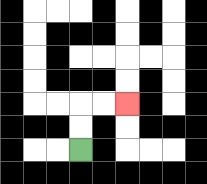{'start': '[3, 6]', 'end': '[5, 4]', 'path_directions': 'U,U,R,R', 'path_coordinates': '[[3, 6], [3, 5], [3, 4], [4, 4], [5, 4]]'}